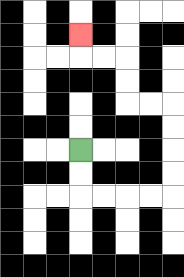{'start': '[3, 6]', 'end': '[3, 1]', 'path_directions': 'D,D,R,R,R,R,U,U,U,U,L,L,U,U,L,L,U', 'path_coordinates': '[[3, 6], [3, 7], [3, 8], [4, 8], [5, 8], [6, 8], [7, 8], [7, 7], [7, 6], [7, 5], [7, 4], [6, 4], [5, 4], [5, 3], [5, 2], [4, 2], [3, 2], [3, 1]]'}